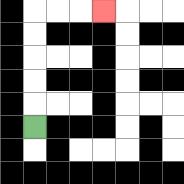{'start': '[1, 5]', 'end': '[4, 0]', 'path_directions': 'U,U,U,U,U,R,R,R', 'path_coordinates': '[[1, 5], [1, 4], [1, 3], [1, 2], [1, 1], [1, 0], [2, 0], [3, 0], [4, 0]]'}